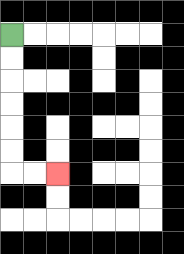{'start': '[0, 1]', 'end': '[2, 7]', 'path_directions': 'D,D,D,D,D,D,R,R', 'path_coordinates': '[[0, 1], [0, 2], [0, 3], [0, 4], [0, 5], [0, 6], [0, 7], [1, 7], [2, 7]]'}